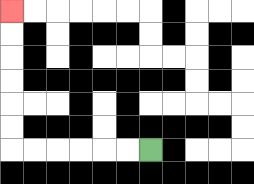{'start': '[6, 6]', 'end': '[0, 0]', 'path_directions': 'L,L,L,L,L,L,U,U,U,U,U,U', 'path_coordinates': '[[6, 6], [5, 6], [4, 6], [3, 6], [2, 6], [1, 6], [0, 6], [0, 5], [0, 4], [0, 3], [0, 2], [0, 1], [0, 0]]'}